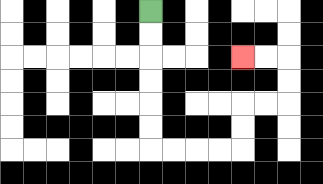{'start': '[6, 0]', 'end': '[10, 2]', 'path_directions': 'D,D,D,D,D,D,R,R,R,R,U,U,R,R,U,U,L,L', 'path_coordinates': '[[6, 0], [6, 1], [6, 2], [6, 3], [6, 4], [6, 5], [6, 6], [7, 6], [8, 6], [9, 6], [10, 6], [10, 5], [10, 4], [11, 4], [12, 4], [12, 3], [12, 2], [11, 2], [10, 2]]'}